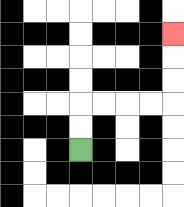{'start': '[3, 6]', 'end': '[7, 1]', 'path_directions': 'U,U,R,R,R,R,U,U,U', 'path_coordinates': '[[3, 6], [3, 5], [3, 4], [4, 4], [5, 4], [6, 4], [7, 4], [7, 3], [7, 2], [7, 1]]'}